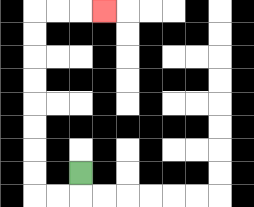{'start': '[3, 7]', 'end': '[4, 0]', 'path_directions': 'D,L,L,U,U,U,U,U,U,U,U,R,R,R', 'path_coordinates': '[[3, 7], [3, 8], [2, 8], [1, 8], [1, 7], [1, 6], [1, 5], [1, 4], [1, 3], [1, 2], [1, 1], [1, 0], [2, 0], [3, 0], [4, 0]]'}